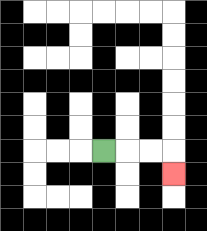{'start': '[4, 6]', 'end': '[7, 7]', 'path_directions': 'R,R,R,D', 'path_coordinates': '[[4, 6], [5, 6], [6, 6], [7, 6], [7, 7]]'}